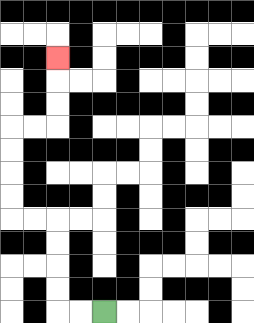{'start': '[4, 13]', 'end': '[2, 2]', 'path_directions': 'L,L,U,U,U,U,L,L,U,U,U,U,R,R,U,U,U', 'path_coordinates': '[[4, 13], [3, 13], [2, 13], [2, 12], [2, 11], [2, 10], [2, 9], [1, 9], [0, 9], [0, 8], [0, 7], [0, 6], [0, 5], [1, 5], [2, 5], [2, 4], [2, 3], [2, 2]]'}